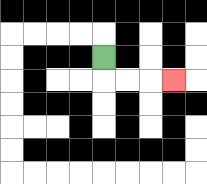{'start': '[4, 2]', 'end': '[7, 3]', 'path_directions': 'D,R,R,R', 'path_coordinates': '[[4, 2], [4, 3], [5, 3], [6, 3], [7, 3]]'}